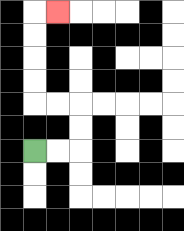{'start': '[1, 6]', 'end': '[2, 0]', 'path_directions': 'R,R,U,U,L,L,U,U,U,U,R', 'path_coordinates': '[[1, 6], [2, 6], [3, 6], [3, 5], [3, 4], [2, 4], [1, 4], [1, 3], [1, 2], [1, 1], [1, 0], [2, 0]]'}